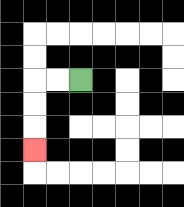{'start': '[3, 3]', 'end': '[1, 6]', 'path_directions': 'L,L,D,D,D', 'path_coordinates': '[[3, 3], [2, 3], [1, 3], [1, 4], [1, 5], [1, 6]]'}